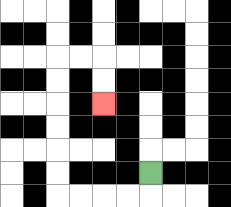{'start': '[6, 7]', 'end': '[4, 4]', 'path_directions': 'D,L,L,L,L,U,U,U,U,U,U,R,R,D,D', 'path_coordinates': '[[6, 7], [6, 8], [5, 8], [4, 8], [3, 8], [2, 8], [2, 7], [2, 6], [2, 5], [2, 4], [2, 3], [2, 2], [3, 2], [4, 2], [4, 3], [4, 4]]'}